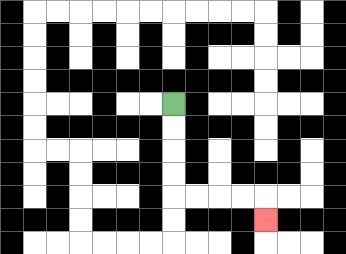{'start': '[7, 4]', 'end': '[11, 9]', 'path_directions': 'D,D,D,D,R,R,R,R,D', 'path_coordinates': '[[7, 4], [7, 5], [7, 6], [7, 7], [7, 8], [8, 8], [9, 8], [10, 8], [11, 8], [11, 9]]'}